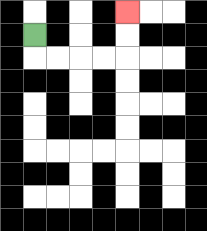{'start': '[1, 1]', 'end': '[5, 0]', 'path_directions': 'D,R,R,R,R,U,U', 'path_coordinates': '[[1, 1], [1, 2], [2, 2], [3, 2], [4, 2], [5, 2], [5, 1], [5, 0]]'}